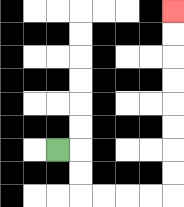{'start': '[2, 6]', 'end': '[7, 0]', 'path_directions': 'R,D,D,R,R,R,R,U,U,U,U,U,U,U,U', 'path_coordinates': '[[2, 6], [3, 6], [3, 7], [3, 8], [4, 8], [5, 8], [6, 8], [7, 8], [7, 7], [7, 6], [7, 5], [7, 4], [7, 3], [7, 2], [7, 1], [7, 0]]'}